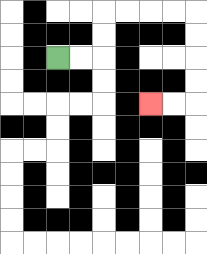{'start': '[2, 2]', 'end': '[6, 4]', 'path_directions': 'R,R,U,U,R,R,R,R,D,D,D,D,L,L', 'path_coordinates': '[[2, 2], [3, 2], [4, 2], [4, 1], [4, 0], [5, 0], [6, 0], [7, 0], [8, 0], [8, 1], [8, 2], [8, 3], [8, 4], [7, 4], [6, 4]]'}